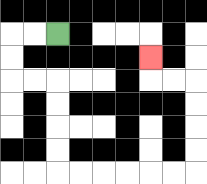{'start': '[2, 1]', 'end': '[6, 2]', 'path_directions': 'L,L,D,D,R,R,D,D,D,D,R,R,R,R,R,R,U,U,U,U,L,L,U', 'path_coordinates': '[[2, 1], [1, 1], [0, 1], [0, 2], [0, 3], [1, 3], [2, 3], [2, 4], [2, 5], [2, 6], [2, 7], [3, 7], [4, 7], [5, 7], [6, 7], [7, 7], [8, 7], [8, 6], [8, 5], [8, 4], [8, 3], [7, 3], [6, 3], [6, 2]]'}